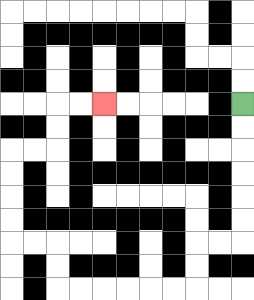{'start': '[10, 4]', 'end': '[4, 4]', 'path_directions': 'D,D,D,D,D,D,L,L,D,D,L,L,L,L,L,L,U,U,L,L,U,U,U,U,R,R,U,U,R,R', 'path_coordinates': '[[10, 4], [10, 5], [10, 6], [10, 7], [10, 8], [10, 9], [10, 10], [9, 10], [8, 10], [8, 11], [8, 12], [7, 12], [6, 12], [5, 12], [4, 12], [3, 12], [2, 12], [2, 11], [2, 10], [1, 10], [0, 10], [0, 9], [0, 8], [0, 7], [0, 6], [1, 6], [2, 6], [2, 5], [2, 4], [3, 4], [4, 4]]'}